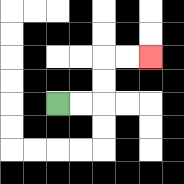{'start': '[2, 4]', 'end': '[6, 2]', 'path_directions': 'R,R,U,U,R,R', 'path_coordinates': '[[2, 4], [3, 4], [4, 4], [4, 3], [4, 2], [5, 2], [6, 2]]'}